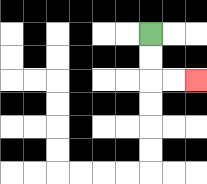{'start': '[6, 1]', 'end': '[8, 3]', 'path_directions': 'D,D,R,R', 'path_coordinates': '[[6, 1], [6, 2], [6, 3], [7, 3], [8, 3]]'}